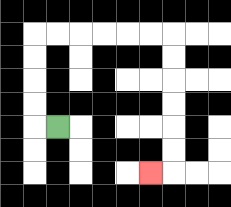{'start': '[2, 5]', 'end': '[6, 7]', 'path_directions': 'L,U,U,U,U,R,R,R,R,R,R,D,D,D,D,D,D,L', 'path_coordinates': '[[2, 5], [1, 5], [1, 4], [1, 3], [1, 2], [1, 1], [2, 1], [3, 1], [4, 1], [5, 1], [6, 1], [7, 1], [7, 2], [7, 3], [7, 4], [7, 5], [7, 6], [7, 7], [6, 7]]'}